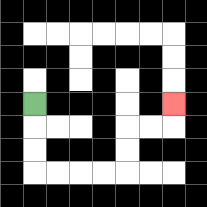{'start': '[1, 4]', 'end': '[7, 4]', 'path_directions': 'D,D,D,R,R,R,R,U,U,R,R,U', 'path_coordinates': '[[1, 4], [1, 5], [1, 6], [1, 7], [2, 7], [3, 7], [4, 7], [5, 7], [5, 6], [5, 5], [6, 5], [7, 5], [7, 4]]'}